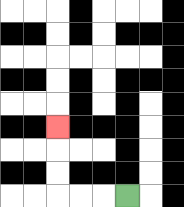{'start': '[5, 8]', 'end': '[2, 5]', 'path_directions': 'L,L,L,U,U,U', 'path_coordinates': '[[5, 8], [4, 8], [3, 8], [2, 8], [2, 7], [2, 6], [2, 5]]'}